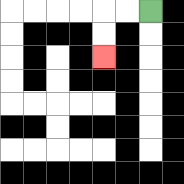{'start': '[6, 0]', 'end': '[4, 2]', 'path_directions': 'L,L,D,D', 'path_coordinates': '[[6, 0], [5, 0], [4, 0], [4, 1], [4, 2]]'}